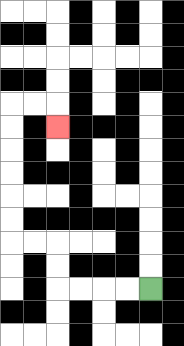{'start': '[6, 12]', 'end': '[2, 5]', 'path_directions': 'L,L,L,L,U,U,L,L,U,U,U,U,U,U,R,R,D', 'path_coordinates': '[[6, 12], [5, 12], [4, 12], [3, 12], [2, 12], [2, 11], [2, 10], [1, 10], [0, 10], [0, 9], [0, 8], [0, 7], [0, 6], [0, 5], [0, 4], [1, 4], [2, 4], [2, 5]]'}